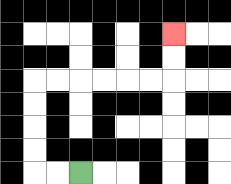{'start': '[3, 7]', 'end': '[7, 1]', 'path_directions': 'L,L,U,U,U,U,R,R,R,R,R,R,U,U', 'path_coordinates': '[[3, 7], [2, 7], [1, 7], [1, 6], [1, 5], [1, 4], [1, 3], [2, 3], [3, 3], [4, 3], [5, 3], [6, 3], [7, 3], [7, 2], [7, 1]]'}